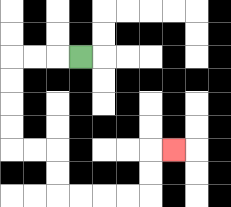{'start': '[3, 2]', 'end': '[7, 6]', 'path_directions': 'L,L,L,D,D,D,D,R,R,D,D,R,R,R,R,U,U,R', 'path_coordinates': '[[3, 2], [2, 2], [1, 2], [0, 2], [0, 3], [0, 4], [0, 5], [0, 6], [1, 6], [2, 6], [2, 7], [2, 8], [3, 8], [4, 8], [5, 8], [6, 8], [6, 7], [6, 6], [7, 6]]'}